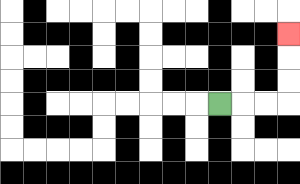{'start': '[9, 4]', 'end': '[12, 1]', 'path_directions': 'R,R,R,U,U,U', 'path_coordinates': '[[9, 4], [10, 4], [11, 4], [12, 4], [12, 3], [12, 2], [12, 1]]'}